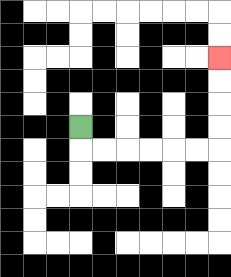{'start': '[3, 5]', 'end': '[9, 2]', 'path_directions': 'D,R,R,R,R,R,R,U,U,U,U', 'path_coordinates': '[[3, 5], [3, 6], [4, 6], [5, 6], [6, 6], [7, 6], [8, 6], [9, 6], [9, 5], [9, 4], [9, 3], [9, 2]]'}